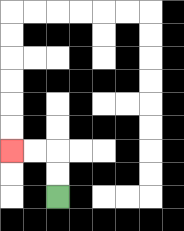{'start': '[2, 8]', 'end': '[0, 6]', 'path_directions': 'U,U,L,L', 'path_coordinates': '[[2, 8], [2, 7], [2, 6], [1, 6], [0, 6]]'}